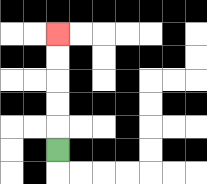{'start': '[2, 6]', 'end': '[2, 1]', 'path_directions': 'U,U,U,U,U', 'path_coordinates': '[[2, 6], [2, 5], [2, 4], [2, 3], [2, 2], [2, 1]]'}